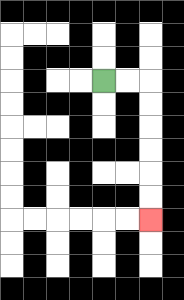{'start': '[4, 3]', 'end': '[6, 9]', 'path_directions': 'R,R,D,D,D,D,D,D', 'path_coordinates': '[[4, 3], [5, 3], [6, 3], [6, 4], [6, 5], [6, 6], [6, 7], [6, 8], [6, 9]]'}